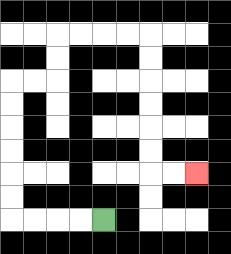{'start': '[4, 9]', 'end': '[8, 7]', 'path_directions': 'L,L,L,L,U,U,U,U,U,U,R,R,U,U,R,R,R,R,D,D,D,D,D,D,R,R', 'path_coordinates': '[[4, 9], [3, 9], [2, 9], [1, 9], [0, 9], [0, 8], [0, 7], [0, 6], [0, 5], [0, 4], [0, 3], [1, 3], [2, 3], [2, 2], [2, 1], [3, 1], [4, 1], [5, 1], [6, 1], [6, 2], [6, 3], [6, 4], [6, 5], [6, 6], [6, 7], [7, 7], [8, 7]]'}